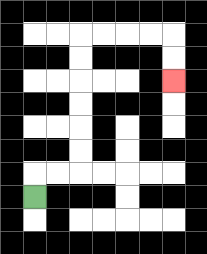{'start': '[1, 8]', 'end': '[7, 3]', 'path_directions': 'U,R,R,U,U,U,U,U,U,R,R,R,R,D,D', 'path_coordinates': '[[1, 8], [1, 7], [2, 7], [3, 7], [3, 6], [3, 5], [3, 4], [3, 3], [3, 2], [3, 1], [4, 1], [5, 1], [6, 1], [7, 1], [7, 2], [7, 3]]'}